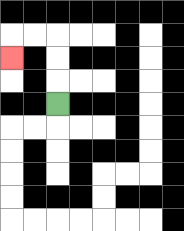{'start': '[2, 4]', 'end': '[0, 2]', 'path_directions': 'U,U,U,L,L,D', 'path_coordinates': '[[2, 4], [2, 3], [2, 2], [2, 1], [1, 1], [0, 1], [0, 2]]'}